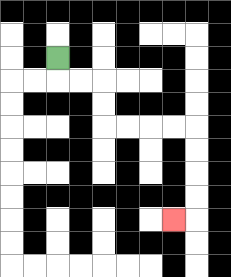{'start': '[2, 2]', 'end': '[7, 9]', 'path_directions': 'D,R,R,D,D,R,R,R,R,D,D,D,D,L', 'path_coordinates': '[[2, 2], [2, 3], [3, 3], [4, 3], [4, 4], [4, 5], [5, 5], [6, 5], [7, 5], [8, 5], [8, 6], [8, 7], [8, 8], [8, 9], [7, 9]]'}